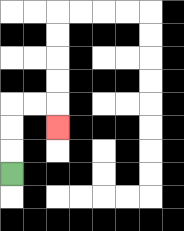{'start': '[0, 7]', 'end': '[2, 5]', 'path_directions': 'U,U,U,R,R,D', 'path_coordinates': '[[0, 7], [0, 6], [0, 5], [0, 4], [1, 4], [2, 4], [2, 5]]'}